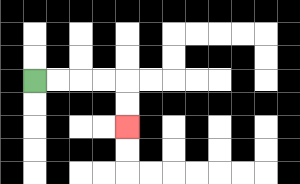{'start': '[1, 3]', 'end': '[5, 5]', 'path_directions': 'R,R,R,R,D,D', 'path_coordinates': '[[1, 3], [2, 3], [3, 3], [4, 3], [5, 3], [5, 4], [5, 5]]'}